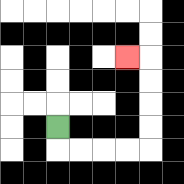{'start': '[2, 5]', 'end': '[5, 2]', 'path_directions': 'D,R,R,R,R,U,U,U,U,L', 'path_coordinates': '[[2, 5], [2, 6], [3, 6], [4, 6], [5, 6], [6, 6], [6, 5], [6, 4], [6, 3], [6, 2], [5, 2]]'}